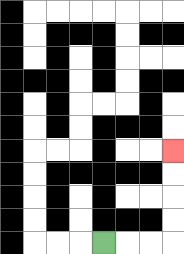{'start': '[4, 10]', 'end': '[7, 6]', 'path_directions': 'R,R,R,U,U,U,U', 'path_coordinates': '[[4, 10], [5, 10], [6, 10], [7, 10], [7, 9], [7, 8], [7, 7], [7, 6]]'}